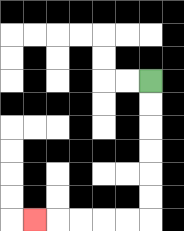{'start': '[6, 3]', 'end': '[1, 9]', 'path_directions': 'D,D,D,D,D,D,L,L,L,L,L', 'path_coordinates': '[[6, 3], [6, 4], [6, 5], [6, 6], [6, 7], [6, 8], [6, 9], [5, 9], [4, 9], [3, 9], [2, 9], [1, 9]]'}